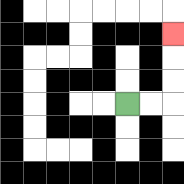{'start': '[5, 4]', 'end': '[7, 1]', 'path_directions': 'R,R,U,U,U', 'path_coordinates': '[[5, 4], [6, 4], [7, 4], [7, 3], [7, 2], [7, 1]]'}